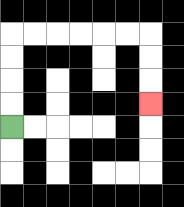{'start': '[0, 5]', 'end': '[6, 4]', 'path_directions': 'U,U,U,U,R,R,R,R,R,R,D,D,D', 'path_coordinates': '[[0, 5], [0, 4], [0, 3], [0, 2], [0, 1], [1, 1], [2, 1], [3, 1], [4, 1], [5, 1], [6, 1], [6, 2], [6, 3], [6, 4]]'}